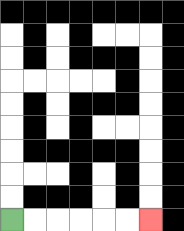{'start': '[0, 9]', 'end': '[6, 9]', 'path_directions': 'R,R,R,R,R,R', 'path_coordinates': '[[0, 9], [1, 9], [2, 9], [3, 9], [4, 9], [5, 9], [6, 9]]'}